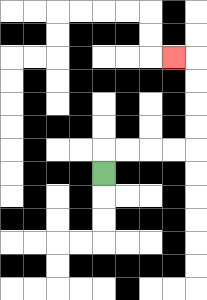{'start': '[4, 7]', 'end': '[7, 2]', 'path_directions': 'U,R,R,R,R,U,U,U,U,L', 'path_coordinates': '[[4, 7], [4, 6], [5, 6], [6, 6], [7, 6], [8, 6], [8, 5], [8, 4], [8, 3], [8, 2], [7, 2]]'}